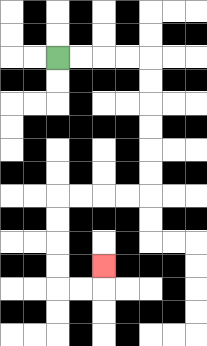{'start': '[2, 2]', 'end': '[4, 11]', 'path_directions': 'R,R,R,R,D,D,D,D,D,D,L,L,L,L,D,D,D,D,R,R,U', 'path_coordinates': '[[2, 2], [3, 2], [4, 2], [5, 2], [6, 2], [6, 3], [6, 4], [6, 5], [6, 6], [6, 7], [6, 8], [5, 8], [4, 8], [3, 8], [2, 8], [2, 9], [2, 10], [2, 11], [2, 12], [3, 12], [4, 12], [4, 11]]'}